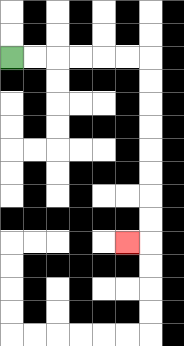{'start': '[0, 2]', 'end': '[5, 10]', 'path_directions': 'R,R,R,R,R,R,D,D,D,D,D,D,D,D,L', 'path_coordinates': '[[0, 2], [1, 2], [2, 2], [3, 2], [4, 2], [5, 2], [6, 2], [6, 3], [6, 4], [6, 5], [6, 6], [6, 7], [6, 8], [6, 9], [6, 10], [5, 10]]'}